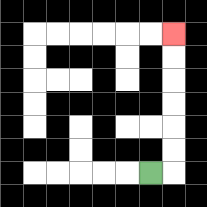{'start': '[6, 7]', 'end': '[7, 1]', 'path_directions': 'R,U,U,U,U,U,U', 'path_coordinates': '[[6, 7], [7, 7], [7, 6], [7, 5], [7, 4], [7, 3], [7, 2], [7, 1]]'}